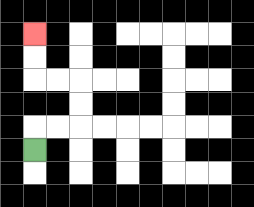{'start': '[1, 6]', 'end': '[1, 1]', 'path_directions': 'U,R,R,U,U,L,L,U,U', 'path_coordinates': '[[1, 6], [1, 5], [2, 5], [3, 5], [3, 4], [3, 3], [2, 3], [1, 3], [1, 2], [1, 1]]'}